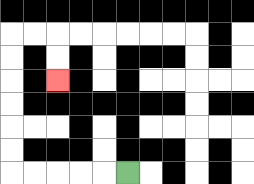{'start': '[5, 7]', 'end': '[2, 3]', 'path_directions': 'L,L,L,L,L,U,U,U,U,U,U,R,R,D,D', 'path_coordinates': '[[5, 7], [4, 7], [3, 7], [2, 7], [1, 7], [0, 7], [0, 6], [0, 5], [0, 4], [0, 3], [0, 2], [0, 1], [1, 1], [2, 1], [2, 2], [2, 3]]'}